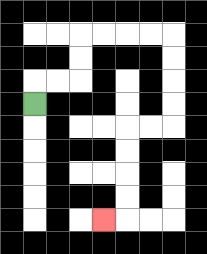{'start': '[1, 4]', 'end': '[4, 9]', 'path_directions': 'U,R,R,U,U,R,R,R,R,D,D,D,D,L,L,D,D,D,D,L', 'path_coordinates': '[[1, 4], [1, 3], [2, 3], [3, 3], [3, 2], [3, 1], [4, 1], [5, 1], [6, 1], [7, 1], [7, 2], [7, 3], [7, 4], [7, 5], [6, 5], [5, 5], [5, 6], [5, 7], [5, 8], [5, 9], [4, 9]]'}